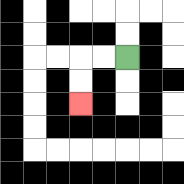{'start': '[5, 2]', 'end': '[3, 4]', 'path_directions': 'L,L,D,D', 'path_coordinates': '[[5, 2], [4, 2], [3, 2], [3, 3], [3, 4]]'}